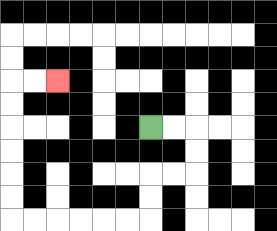{'start': '[6, 5]', 'end': '[2, 3]', 'path_directions': 'R,R,D,D,L,L,D,D,L,L,L,L,L,L,U,U,U,U,U,U,R,R', 'path_coordinates': '[[6, 5], [7, 5], [8, 5], [8, 6], [8, 7], [7, 7], [6, 7], [6, 8], [6, 9], [5, 9], [4, 9], [3, 9], [2, 9], [1, 9], [0, 9], [0, 8], [0, 7], [0, 6], [0, 5], [0, 4], [0, 3], [1, 3], [2, 3]]'}